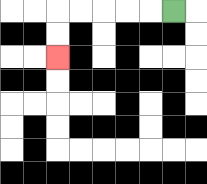{'start': '[7, 0]', 'end': '[2, 2]', 'path_directions': 'L,L,L,L,L,D,D', 'path_coordinates': '[[7, 0], [6, 0], [5, 0], [4, 0], [3, 0], [2, 0], [2, 1], [2, 2]]'}